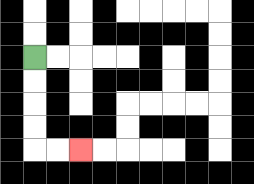{'start': '[1, 2]', 'end': '[3, 6]', 'path_directions': 'D,D,D,D,R,R', 'path_coordinates': '[[1, 2], [1, 3], [1, 4], [1, 5], [1, 6], [2, 6], [3, 6]]'}